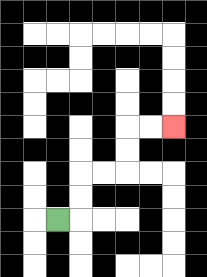{'start': '[2, 9]', 'end': '[7, 5]', 'path_directions': 'R,U,U,R,R,U,U,R,R', 'path_coordinates': '[[2, 9], [3, 9], [3, 8], [3, 7], [4, 7], [5, 7], [5, 6], [5, 5], [6, 5], [7, 5]]'}